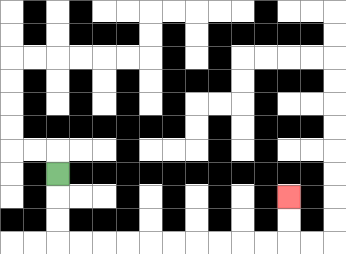{'start': '[2, 7]', 'end': '[12, 8]', 'path_directions': 'D,D,D,R,R,R,R,R,R,R,R,R,R,U,U', 'path_coordinates': '[[2, 7], [2, 8], [2, 9], [2, 10], [3, 10], [4, 10], [5, 10], [6, 10], [7, 10], [8, 10], [9, 10], [10, 10], [11, 10], [12, 10], [12, 9], [12, 8]]'}